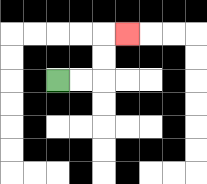{'start': '[2, 3]', 'end': '[5, 1]', 'path_directions': 'R,R,U,U,R', 'path_coordinates': '[[2, 3], [3, 3], [4, 3], [4, 2], [4, 1], [5, 1]]'}